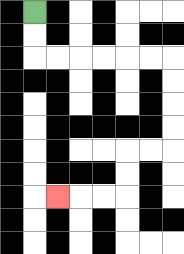{'start': '[1, 0]', 'end': '[2, 8]', 'path_directions': 'D,D,R,R,R,R,R,R,D,D,D,D,L,L,D,D,L,L,L', 'path_coordinates': '[[1, 0], [1, 1], [1, 2], [2, 2], [3, 2], [4, 2], [5, 2], [6, 2], [7, 2], [7, 3], [7, 4], [7, 5], [7, 6], [6, 6], [5, 6], [5, 7], [5, 8], [4, 8], [3, 8], [2, 8]]'}